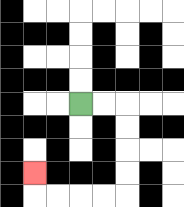{'start': '[3, 4]', 'end': '[1, 7]', 'path_directions': 'R,R,D,D,D,D,L,L,L,L,U', 'path_coordinates': '[[3, 4], [4, 4], [5, 4], [5, 5], [5, 6], [5, 7], [5, 8], [4, 8], [3, 8], [2, 8], [1, 8], [1, 7]]'}